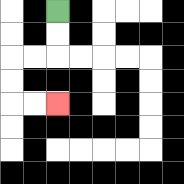{'start': '[2, 0]', 'end': '[2, 4]', 'path_directions': 'D,D,L,L,D,D,R,R', 'path_coordinates': '[[2, 0], [2, 1], [2, 2], [1, 2], [0, 2], [0, 3], [0, 4], [1, 4], [2, 4]]'}